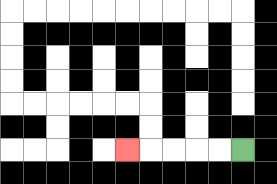{'start': '[10, 6]', 'end': '[5, 6]', 'path_directions': 'L,L,L,L,L', 'path_coordinates': '[[10, 6], [9, 6], [8, 6], [7, 6], [6, 6], [5, 6]]'}